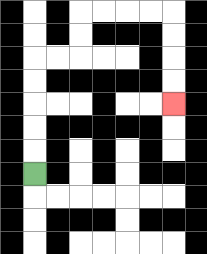{'start': '[1, 7]', 'end': '[7, 4]', 'path_directions': 'U,U,U,U,U,R,R,U,U,R,R,R,R,D,D,D,D', 'path_coordinates': '[[1, 7], [1, 6], [1, 5], [1, 4], [1, 3], [1, 2], [2, 2], [3, 2], [3, 1], [3, 0], [4, 0], [5, 0], [6, 0], [7, 0], [7, 1], [7, 2], [7, 3], [7, 4]]'}